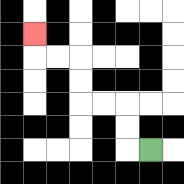{'start': '[6, 6]', 'end': '[1, 1]', 'path_directions': 'L,U,U,L,L,U,U,L,L,U', 'path_coordinates': '[[6, 6], [5, 6], [5, 5], [5, 4], [4, 4], [3, 4], [3, 3], [3, 2], [2, 2], [1, 2], [1, 1]]'}